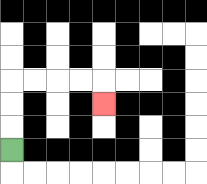{'start': '[0, 6]', 'end': '[4, 4]', 'path_directions': 'U,U,U,R,R,R,R,D', 'path_coordinates': '[[0, 6], [0, 5], [0, 4], [0, 3], [1, 3], [2, 3], [3, 3], [4, 3], [4, 4]]'}